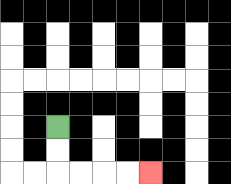{'start': '[2, 5]', 'end': '[6, 7]', 'path_directions': 'D,D,R,R,R,R', 'path_coordinates': '[[2, 5], [2, 6], [2, 7], [3, 7], [4, 7], [5, 7], [6, 7]]'}